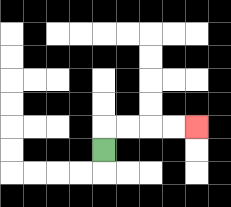{'start': '[4, 6]', 'end': '[8, 5]', 'path_directions': 'U,R,R,R,R', 'path_coordinates': '[[4, 6], [4, 5], [5, 5], [6, 5], [7, 5], [8, 5]]'}